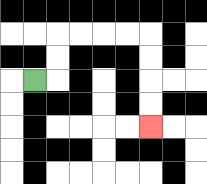{'start': '[1, 3]', 'end': '[6, 5]', 'path_directions': 'R,U,U,R,R,R,R,D,D,D,D', 'path_coordinates': '[[1, 3], [2, 3], [2, 2], [2, 1], [3, 1], [4, 1], [5, 1], [6, 1], [6, 2], [6, 3], [6, 4], [6, 5]]'}